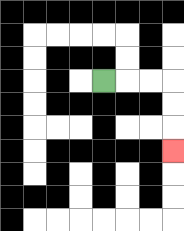{'start': '[4, 3]', 'end': '[7, 6]', 'path_directions': 'R,R,R,D,D,D', 'path_coordinates': '[[4, 3], [5, 3], [6, 3], [7, 3], [7, 4], [7, 5], [7, 6]]'}